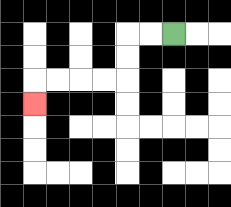{'start': '[7, 1]', 'end': '[1, 4]', 'path_directions': 'L,L,D,D,L,L,L,L,D', 'path_coordinates': '[[7, 1], [6, 1], [5, 1], [5, 2], [5, 3], [4, 3], [3, 3], [2, 3], [1, 3], [1, 4]]'}